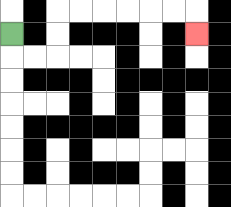{'start': '[0, 1]', 'end': '[8, 1]', 'path_directions': 'D,R,R,U,U,R,R,R,R,R,R,D', 'path_coordinates': '[[0, 1], [0, 2], [1, 2], [2, 2], [2, 1], [2, 0], [3, 0], [4, 0], [5, 0], [6, 0], [7, 0], [8, 0], [8, 1]]'}